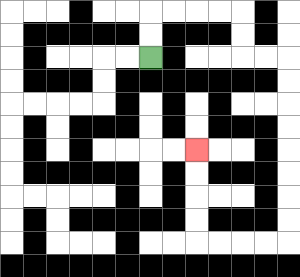{'start': '[6, 2]', 'end': '[8, 6]', 'path_directions': 'U,U,R,R,R,R,D,D,R,R,D,D,D,D,D,D,D,D,L,L,L,L,U,U,U,U', 'path_coordinates': '[[6, 2], [6, 1], [6, 0], [7, 0], [8, 0], [9, 0], [10, 0], [10, 1], [10, 2], [11, 2], [12, 2], [12, 3], [12, 4], [12, 5], [12, 6], [12, 7], [12, 8], [12, 9], [12, 10], [11, 10], [10, 10], [9, 10], [8, 10], [8, 9], [8, 8], [8, 7], [8, 6]]'}